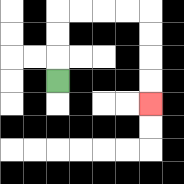{'start': '[2, 3]', 'end': '[6, 4]', 'path_directions': 'U,U,U,R,R,R,R,D,D,D,D', 'path_coordinates': '[[2, 3], [2, 2], [2, 1], [2, 0], [3, 0], [4, 0], [5, 0], [6, 0], [6, 1], [6, 2], [6, 3], [6, 4]]'}